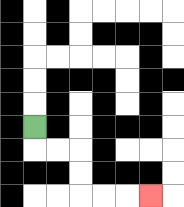{'start': '[1, 5]', 'end': '[6, 8]', 'path_directions': 'D,R,R,D,D,R,R,R', 'path_coordinates': '[[1, 5], [1, 6], [2, 6], [3, 6], [3, 7], [3, 8], [4, 8], [5, 8], [6, 8]]'}